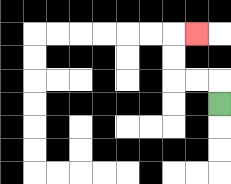{'start': '[9, 4]', 'end': '[8, 1]', 'path_directions': 'U,L,L,U,U,R', 'path_coordinates': '[[9, 4], [9, 3], [8, 3], [7, 3], [7, 2], [7, 1], [8, 1]]'}